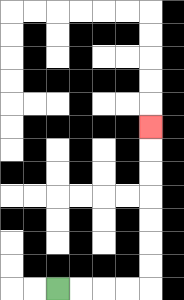{'start': '[2, 12]', 'end': '[6, 5]', 'path_directions': 'R,R,R,R,U,U,U,U,U,U,U', 'path_coordinates': '[[2, 12], [3, 12], [4, 12], [5, 12], [6, 12], [6, 11], [6, 10], [6, 9], [6, 8], [6, 7], [6, 6], [6, 5]]'}